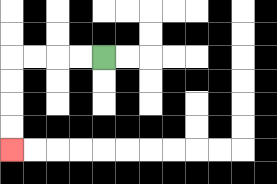{'start': '[4, 2]', 'end': '[0, 6]', 'path_directions': 'L,L,L,L,D,D,D,D', 'path_coordinates': '[[4, 2], [3, 2], [2, 2], [1, 2], [0, 2], [0, 3], [0, 4], [0, 5], [0, 6]]'}